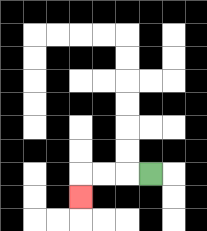{'start': '[6, 7]', 'end': '[3, 8]', 'path_directions': 'L,L,L,D', 'path_coordinates': '[[6, 7], [5, 7], [4, 7], [3, 7], [3, 8]]'}